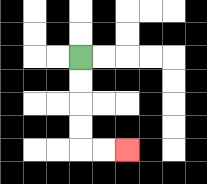{'start': '[3, 2]', 'end': '[5, 6]', 'path_directions': 'D,D,D,D,R,R', 'path_coordinates': '[[3, 2], [3, 3], [3, 4], [3, 5], [3, 6], [4, 6], [5, 6]]'}